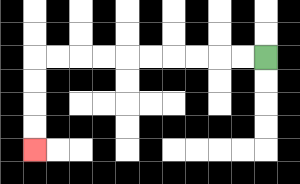{'start': '[11, 2]', 'end': '[1, 6]', 'path_directions': 'L,L,L,L,L,L,L,L,L,L,D,D,D,D', 'path_coordinates': '[[11, 2], [10, 2], [9, 2], [8, 2], [7, 2], [6, 2], [5, 2], [4, 2], [3, 2], [2, 2], [1, 2], [1, 3], [1, 4], [1, 5], [1, 6]]'}